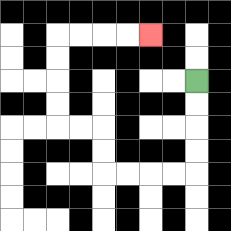{'start': '[8, 3]', 'end': '[6, 1]', 'path_directions': 'D,D,D,D,L,L,L,L,U,U,L,L,U,U,U,U,R,R,R,R', 'path_coordinates': '[[8, 3], [8, 4], [8, 5], [8, 6], [8, 7], [7, 7], [6, 7], [5, 7], [4, 7], [4, 6], [4, 5], [3, 5], [2, 5], [2, 4], [2, 3], [2, 2], [2, 1], [3, 1], [4, 1], [5, 1], [6, 1]]'}